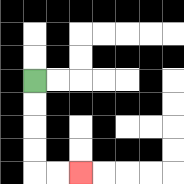{'start': '[1, 3]', 'end': '[3, 7]', 'path_directions': 'D,D,D,D,R,R', 'path_coordinates': '[[1, 3], [1, 4], [1, 5], [1, 6], [1, 7], [2, 7], [3, 7]]'}